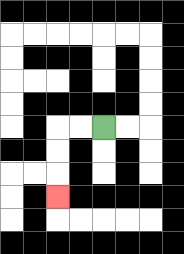{'start': '[4, 5]', 'end': '[2, 8]', 'path_directions': 'L,L,D,D,D', 'path_coordinates': '[[4, 5], [3, 5], [2, 5], [2, 6], [2, 7], [2, 8]]'}